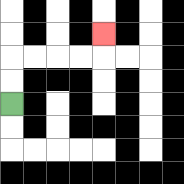{'start': '[0, 4]', 'end': '[4, 1]', 'path_directions': 'U,U,R,R,R,R,U', 'path_coordinates': '[[0, 4], [0, 3], [0, 2], [1, 2], [2, 2], [3, 2], [4, 2], [4, 1]]'}